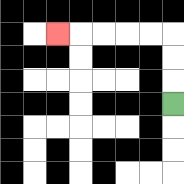{'start': '[7, 4]', 'end': '[2, 1]', 'path_directions': 'U,U,U,L,L,L,L,L', 'path_coordinates': '[[7, 4], [7, 3], [7, 2], [7, 1], [6, 1], [5, 1], [4, 1], [3, 1], [2, 1]]'}